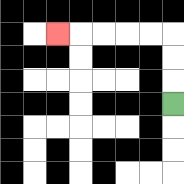{'start': '[7, 4]', 'end': '[2, 1]', 'path_directions': 'U,U,U,L,L,L,L,L', 'path_coordinates': '[[7, 4], [7, 3], [7, 2], [7, 1], [6, 1], [5, 1], [4, 1], [3, 1], [2, 1]]'}